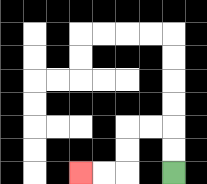{'start': '[7, 7]', 'end': '[3, 7]', 'path_directions': 'U,U,L,L,D,D,L,L', 'path_coordinates': '[[7, 7], [7, 6], [7, 5], [6, 5], [5, 5], [5, 6], [5, 7], [4, 7], [3, 7]]'}